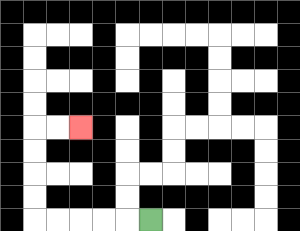{'start': '[6, 9]', 'end': '[3, 5]', 'path_directions': 'L,L,L,L,L,U,U,U,U,R,R', 'path_coordinates': '[[6, 9], [5, 9], [4, 9], [3, 9], [2, 9], [1, 9], [1, 8], [1, 7], [1, 6], [1, 5], [2, 5], [3, 5]]'}